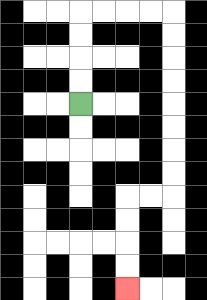{'start': '[3, 4]', 'end': '[5, 12]', 'path_directions': 'U,U,U,U,R,R,R,R,D,D,D,D,D,D,D,D,L,L,D,D,D,D', 'path_coordinates': '[[3, 4], [3, 3], [3, 2], [3, 1], [3, 0], [4, 0], [5, 0], [6, 0], [7, 0], [7, 1], [7, 2], [7, 3], [7, 4], [7, 5], [7, 6], [7, 7], [7, 8], [6, 8], [5, 8], [5, 9], [5, 10], [5, 11], [5, 12]]'}